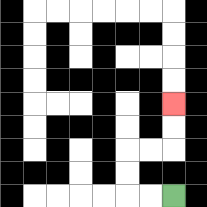{'start': '[7, 8]', 'end': '[7, 4]', 'path_directions': 'L,L,U,U,R,R,U,U', 'path_coordinates': '[[7, 8], [6, 8], [5, 8], [5, 7], [5, 6], [6, 6], [7, 6], [7, 5], [7, 4]]'}